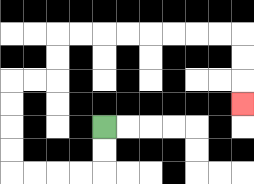{'start': '[4, 5]', 'end': '[10, 4]', 'path_directions': 'D,D,L,L,L,L,U,U,U,U,R,R,U,U,R,R,R,R,R,R,R,R,D,D,D', 'path_coordinates': '[[4, 5], [4, 6], [4, 7], [3, 7], [2, 7], [1, 7], [0, 7], [0, 6], [0, 5], [0, 4], [0, 3], [1, 3], [2, 3], [2, 2], [2, 1], [3, 1], [4, 1], [5, 1], [6, 1], [7, 1], [8, 1], [9, 1], [10, 1], [10, 2], [10, 3], [10, 4]]'}